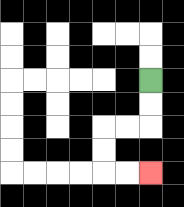{'start': '[6, 3]', 'end': '[6, 7]', 'path_directions': 'D,D,L,L,D,D,R,R', 'path_coordinates': '[[6, 3], [6, 4], [6, 5], [5, 5], [4, 5], [4, 6], [4, 7], [5, 7], [6, 7]]'}